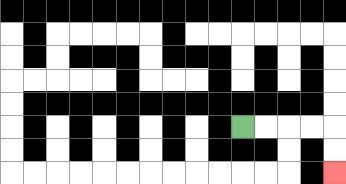{'start': '[10, 5]', 'end': '[14, 7]', 'path_directions': 'R,R,R,R,D,D', 'path_coordinates': '[[10, 5], [11, 5], [12, 5], [13, 5], [14, 5], [14, 6], [14, 7]]'}